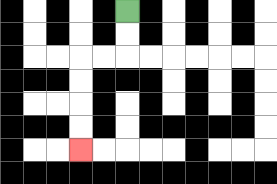{'start': '[5, 0]', 'end': '[3, 6]', 'path_directions': 'D,D,L,L,D,D,D,D', 'path_coordinates': '[[5, 0], [5, 1], [5, 2], [4, 2], [3, 2], [3, 3], [3, 4], [3, 5], [3, 6]]'}